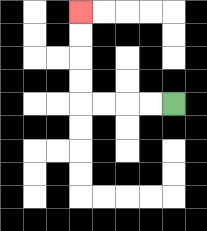{'start': '[7, 4]', 'end': '[3, 0]', 'path_directions': 'L,L,L,L,U,U,U,U', 'path_coordinates': '[[7, 4], [6, 4], [5, 4], [4, 4], [3, 4], [3, 3], [3, 2], [3, 1], [3, 0]]'}